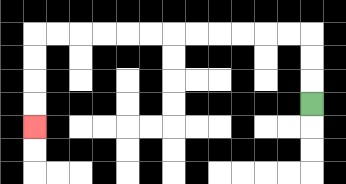{'start': '[13, 4]', 'end': '[1, 5]', 'path_directions': 'U,U,U,L,L,L,L,L,L,L,L,L,L,L,L,D,D,D,D', 'path_coordinates': '[[13, 4], [13, 3], [13, 2], [13, 1], [12, 1], [11, 1], [10, 1], [9, 1], [8, 1], [7, 1], [6, 1], [5, 1], [4, 1], [3, 1], [2, 1], [1, 1], [1, 2], [1, 3], [1, 4], [1, 5]]'}